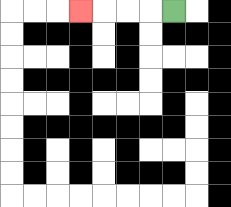{'start': '[7, 0]', 'end': '[3, 0]', 'path_directions': 'L,L,L,L', 'path_coordinates': '[[7, 0], [6, 0], [5, 0], [4, 0], [3, 0]]'}